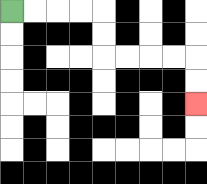{'start': '[0, 0]', 'end': '[8, 4]', 'path_directions': 'R,R,R,R,D,D,R,R,R,R,D,D', 'path_coordinates': '[[0, 0], [1, 0], [2, 0], [3, 0], [4, 0], [4, 1], [4, 2], [5, 2], [6, 2], [7, 2], [8, 2], [8, 3], [8, 4]]'}